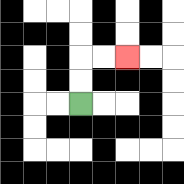{'start': '[3, 4]', 'end': '[5, 2]', 'path_directions': 'U,U,R,R', 'path_coordinates': '[[3, 4], [3, 3], [3, 2], [4, 2], [5, 2]]'}